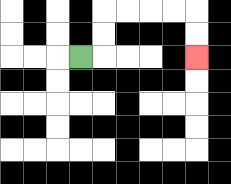{'start': '[3, 2]', 'end': '[8, 2]', 'path_directions': 'R,U,U,R,R,R,R,D,D', 'path_coordinates': '[[3, 2], [4, 2], [4, 1], [4, 0], [5, 0], [6, 0], [7, 0], [8, 0], [8, 1], [8, 2]]'}